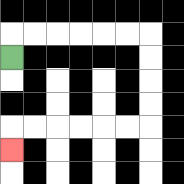{'start': '[0, 2]', 'end': '[0, 6]', 'path_directions': 'U,R,R,R,R,R,R,D,D,D,D,L,L,L,L,L,L,D', 'path_coordinates': '[[0, 2], [0, 1], [1, 1], [2, 1], [3, 1], [4, 1], [5, 1], [6, 1], [6, 2], [6, 3], [6, 4], [6, 5], [5, 5], [4, 5], [3, 5], [2, 5], [1, 5], [0, 5], [0, 6]]'}